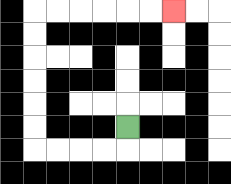{'start': '[5, 5]', 'end': '[7, 0]', 'path_directions': 'D,L,L,L,L,U,U,U,U,U,U,R,R,R,R,R,R', 'path_coordinates': '[[5, 5], [5, 6], [4, 6], [3, 6], [2, 6], [1, 6], [1, 5], [1, 4], [1, 3], [1, 2], [1, 1], [1, 0], [2, 0], [3, 0], [4, 0], [5, 0], [6, 0], [7, 0]]'}